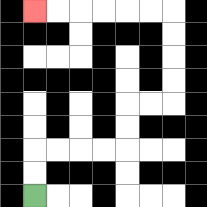{'start': '[1, 8]', 'end': '[1, 0]', 'path_directions': 'U,U,R,R,R,R,U,U,R,R,U,U,U,U,L,L,L,L,L,L', 'path_coordinates': '[[1, 8], [1, 7], [1, 6], [2, 6], [3, 6], [4, 6], [5, 6], [5, 5], [5, 4], [6, 4], [7, 4], [7, 3], [7, 2], [7, 1], [7, 0], [6, 0], [5, 0], [4, 0], [3, 0], [2, 0], [1, 0]]'}